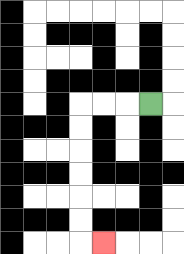{'start': '[6, 4]', 'end': '[4, 10]', 'path_directions': 'L,L,L,D,D,D,D,D,D,R', 'path_coordinates': '[[6, 4], [5, 4], [4, 4], [3, 4], [3, 5], [3, 6], [3, 7], [3, 8], [3, 9], [3, 10], [4, 10]]'}